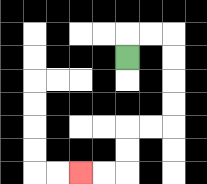{'start': '[5, 2]', 'end': '[3, 7]', 'path_directions': 'U,R,R,D,D,D,D,L,L,D,D,L,L', 'path_coordinates': '[[5, 2], [5, 1], [6, 1], [7, 1], [7, 2], [7, 3], [7, 4], [7, 5], [6, 5], [5, 5], [5, 6], [5, 7], [4, 7], [3, 7]]'}